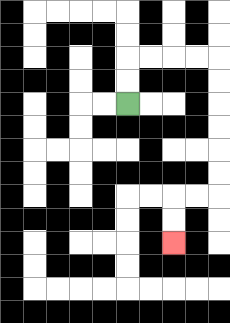{'start': '[5, 4]', 'end': '[7, 10]', 'path_directions': 'U,U,R,R,R,R,D,D,D,D,D,D,L,L,D,D', 'path_coordinates': '[[5, 4], [5, 3], [5, 2], [6, 2], [7, 2], [8, 2], [9, 2], [9, 3], [9, 4], [9, 5], [9, 6], [9, 7], [9, 8], [8, 8], [7, 8], [7, 9], [7, 10]]'}